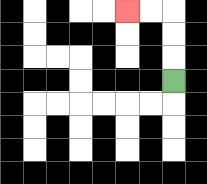{'start': '[7, 3]', 'end': '[5, 0]', 'path_directions': 'U,U,U,L,L', 'path_coordinates': '[[7, 3], [7, 2], [7, 1], [7, 0], [6, 0], [5, 0]]'}